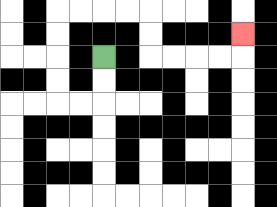{'start': '[4, 2]', 'end': '[10, 1]', 'path_directions': 'D,D,L,L,U,U,U,U,R,R,R,R,D,D,R,R,R,R,U', 'path_coordinates': '[[4, 2], [4, 3], [4, 4], [3, 4], [2, 4], [2, 3], [2, 2], [2, 1], [2, 0], [3, 0], [4, 0], [5, 0], [6, 0], [6, 1], [6, 2], [7, 2], [8, 2], [9, 2], [10, 2], [10, 1]]'}